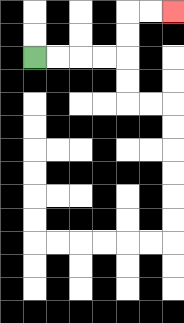{'start': '[1, 2]', 'end': '[7, 0]', 'path_directions': 'R,R,R,R,U,U,R,R', 'path_coordinates': '[[1, 2], [2, 2], [3, 2], [4, 2], [5, 2], [5, 1], [5, 0], [6, 0], [7, 0]]'}